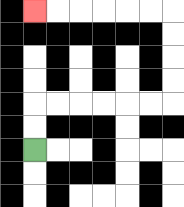{'start': '[1, 6]', 'end': '[1, 0]', 'path_directions': 'U,U,R,R,R,R,R,R,U,U,U,U,L,L,L,L,L,L', 'path_coordinates': '[[1, 6], [1, 5], [1, 4], [2, 4], [3, 4], [4, 4], [5, 4], [6, 4], [7, 4], [7, 3], [7, 2], [7, 1], [7, 0], [6, 0], [5, 0], [4, 0], [3, 0], [2, 0], [1, 0]]'}